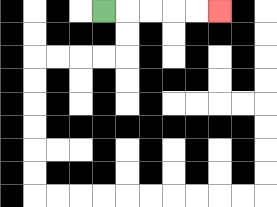{'start': '[4, 0]', 'end': '[9, 0]', 'path_directions': 'R,R,R,R,R', 'path_coordinates': '[[4, 0], [5, 0], [6, 0], [7, 0], [8, 0], [9, 0]]'}